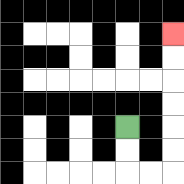{'start': '[5, 5]', 'end': '[7, 1]', 'path_directions': 'D,D,R,R,U,U,U,U,U,U', 'path_coordinates': '[[5, 5], [5, 6], [5, 7], [6, 7], [7, 7], [7, 6], [7, 5], [7, 4], [7, 3], [7, 2], [7, 1]]'}